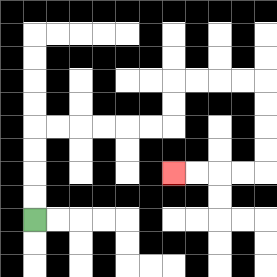{'start': '[1, 9]', 'end': '[7, 7]', 'path_directions': 'U,U,U,U,R,R,R,R,R,R,U,U,R,R,R,R,D,D,D,D,L,L,L,L', 'path_coordinates': '[[1, 9], [1, 8], [1, 7], [1, 6], [1, 5], [2, 5], [3, 5], [4, 5], [5, 5], [6, 5], [7, 5], [7, 4], [7, 3], [8, 3], [9, 3], [10, 3], [11, 3], [11, 4], [11, 5], [11, 6], [11, 7], [10, 7], [9, 7], [8, 7], [7, 7]]'}